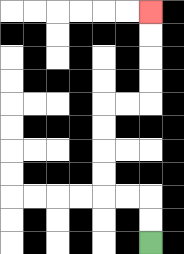{'start': '[6, 10]', 'end': '[6, 0]', 'path_directions': 'U,U,L,L,U,U,U,U,R,R,U,U,U,U', 'path_coordinates': '[[6, 10], [6, 9], [6, 8], [5, 8], [4, 8], [4, 7], [4, 6], [4, 5], [4, 4], [5, 4], [6, 4], [6, 3], [6, 2], [6, 1], [6, 0]]'}